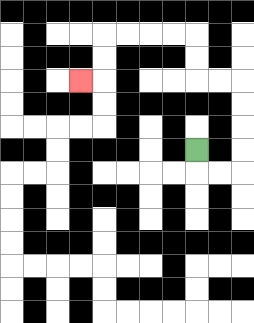{'start': '[8, 6]', 'end': '[3, 3]', 'path_directions': 'D,R,R,U,U,U,U,L,L,U,U,L,L,L,L,D,D,L', 'path_coordinates': '[[8, 6], [8, 7], [9, 7], [10, 7], [10, 6], [10, 5], [10, 4], [10, 3], [9, 3], [8, 3], [8, 2], [8, 1], [7, 1], [6, 1], [5, 1], [4, 1], [4, 2], [4, 3], [3, 3]]'}